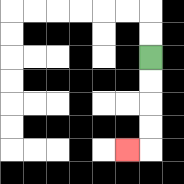{'start': '[6, 2]', 'end': '[5, 6]', 'path_directions': 'D,D,D,D,L', 'path_coordinates': '[[6, 2], [6, 3], [6, 4], [6, 5], [6, 6], [5, 6]]'}